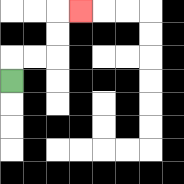{'start': '[0, 3]', 'end': '[3, 0]', 'path_directions': 'U,R,R,U,U,R', 'path_coordinates': '[[0, 3], [0, 2], [1, 2], [2, 2], [2, 1], [2, 0], [3, 0]]'}